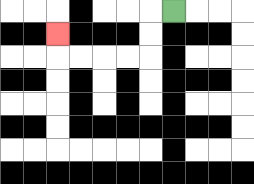{'start': '[7, 0]', 'end': '[2, 1]', 'path_directions': 'L,D,D,L,L,L,L,U', 'path_coordinates': '[[7, 0], [6, 0], [6, 1], [6, 2], [5, 2], [4, 2], [3, 2], [2, 2], [2, 1]]'}